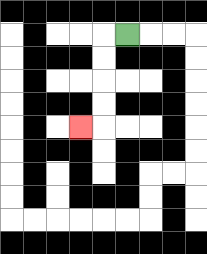{'start': '[5, 1]', 'end': '[3, 5]', 'path_directions': 'L,D,D,D,D,L', 'path_coordinates': '[[5, 1], [4, 1], [4, 2], [4, 3], [4, 4], [4, 5], [3, 5]]'}